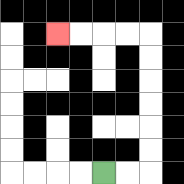{'start': '[4, 7]', 'end': '[2, 1]', 'path_directions': 'R,R,U,U,U,U,U,U,L,L,L,L', 'path_coordinates': '[[4, 7], [5, 7], [6, 7], [6, 6], [6, 5], [6, 4], [6, 3], [6, 2], [6, 1], [5, 1], [4, 1], [3, 1], [2, 1]]'}